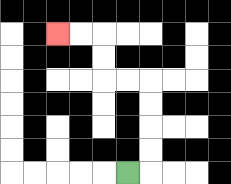{'start': '[5, 7]', 'end': '[2, 1]', 'path_directions': 'R,U,U,U,U,L,L,U,U,L,L', 'path_coordinates': '[[5, 7], [6, 7], [6, 6], [6, 5], [6, 4], [6, 3], [5, 3], [4, 3], [4, 2], [4, 1], [3, 1], [2, 1]]'}